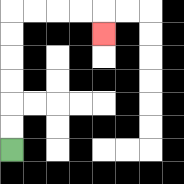{'start': '[0, 6]', 'end': '[4, 1]', 'path_directions': 'U,U,U,U,U,U,R,R,R,R,D', 'path_coordinates': '[[0, 6], [0, 5], [0, 4], [0, 3], [0, 2], [0, 1], [0, 0], [1, 0], [2, 0], [3, 0], [4, 0], [4, 1]]'}